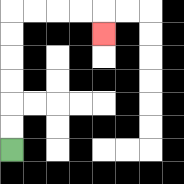{'start': '[0, 6]', 'end': '[4, 1]', 'path_directions': 'U,U,U,U,U,U,R,R,R,R,D', 'path_coordinates': '[[0, 6], [0, 5], [0, 4], [0, 3], [0, 2], [0, 1], [0, 0], [1, 0], [2, 0], [3, 0], [4, 0], [4, 1]]'}